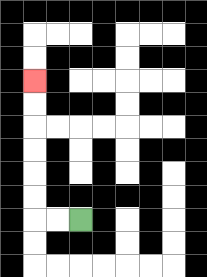{'start': '[3, 9]', 'end': '[1, 3]', 'path_directions': 'L,L,U,U,U,U,U,U', 'path_coordinates': '[[3, 9], [2, 9], [1, 9], [1, 8], [1, 7], [1, 6], [1, 5], [1, 4], [1, 3]]'}